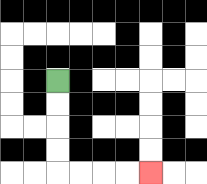{'start': '[2, 3]', 'end': '[6, 7]', 'path_directions': 'D,D,D,D,R,R,R,R', 'path_coordinates': '[[2, 3], [2, 4], [2, 5], [2, 6], [2, 7], [3, 7], [4, 7], [5, 7], [6, 7]]'}